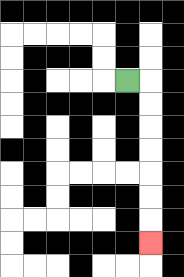{'start': '[5, 3]', 'end': '[6, 10]', 'path_directions': 'R,D,D,D,D,D,D,D', 'path_coordinates': '[[5, 3], [6, 3], [6, 4], [6, 5], [6, 6], [6, 7], [6, 8], [6, 9], [6, 10]]'}